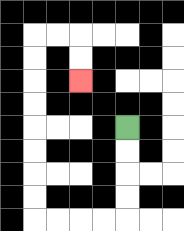{'start': '[5, 5]', 'end': '[3, 3]', 'path_directions': 'D,D,D,D,L,L,L,L,U,U,U,U,U,U,U,U,R,R,D,D', 'path_coordinates': '[[5, 5], [5, 6], [5, 7], [5, 8], [5, 9], [4, 9], [3, 9], [2, 9], [1, 9], [1, 8], [1, 7], [1, 6], [1, 5], [1, 4], [1, 3], [1, 2], [1, 1], [2, 1], [3, 1], [3, 2], [3, 3]]'}